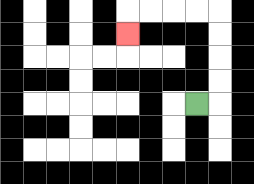{'start': '[8, 4]', 'end': '[5, 1]', 'path_directions': 'R,U,U,U,U,L,L,L,L,D', 'path_coordinates': '[[8, 4], [9, 4], [9, 3], [9, 2], [9, 1], [9, 0], [8, 0], [7, 0], [6, 0], [5, 0], [5, 1]]'}